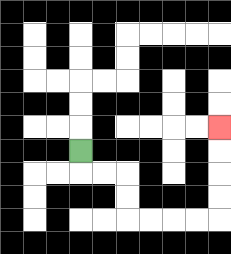{'start': '[3, 6]', 'end': '[9, 5]', 'path_directions': 'D,R,R,D,D,R,R,R,R,U,U,U,U', 'path_coordinates': '[[3, 6], [3, 7], [4, 7], [5, 7], [5, 8], [5, 9], [6, 9], [7, 9], [8, 9], [9, 9], [9, 8], [9, 7], [9, 6], [9, 5]]'}